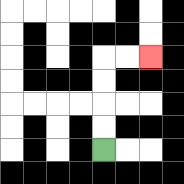{'start': '[4, 6]', 'end': '[6, 2]', 'path_directions': 'U,U,U,U,R,R', 'path_coordinates': '[[4, 6], [4, 5], [4, 4], [4, 3], [4, 2], [5, 2], [6, 2]]'}